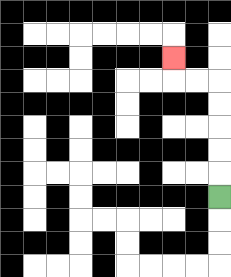{'start': '[9, 8]', 'end': '[7, 2]', 'path_directions': 'U,U,U,U,U,L,L,U', 'path_coordinates': '[[9, 8], [9, 7], [9, 6], [9, 5], [9, 4], [9, 3], [8, 3], [7, 3], [7, 2]]'}